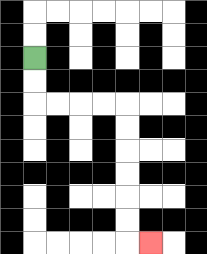{'start': '[1, 2]', 'end': '[6, 10]', 'path_directions': 'D,D,R,R,R,R,D,D,D,D,D,D,R', 'path_coordinates': '[[1, 2], [1, 3], [1, 4], [2, 4], [3, 4], [4, 4], [5, 4], [5, 5], [5, 6], [5, 7], [5, 8], [5, 9], [5, 10], [6, 10]]'}